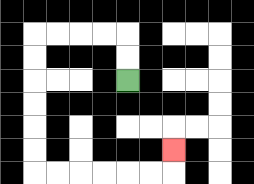{'start': '[5, 3]', 'end': '[7, 6]', 'path_directions': 'U,U,L,L,L,L,D,D,D,D,D,D,R,R,R,R,R,R,U', 'path_coordinates': '[[5, 3], [5, 2], [5, 1], [4, 1], [3, 1], [2, 1], [1, 1], [1, 2], [1, 3], [1, 4], [1, 5], [1, 6], [1, 7], [2, 7], [3, 7], [4, 7], [5, 7], [6, 7], [7, 7], [7, 6]]'}